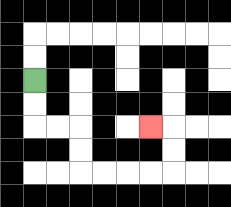{'start': '[1, 3]', 'end': '[6, 5]', 'path_directions': 'D,D,R,R,D,D,R,R,R,R,U,U,L', 'path_coordinates': '[[1, 3], [1, 4], [1, 5], [2, 5], [3, 5], [3, 6], [3, 7], [4, 7], [5, 7], [6, 7], [7, 7], [7, 6], [7, 5], [6, 5]]'}